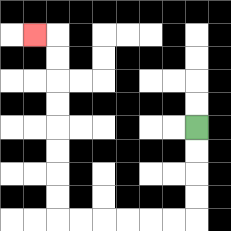{'start': '[8, 5]', 'end': '[1, 1]', 'path_directions': 'D,D,D,D,L,L,L,L,L,L,U,U,U,U,U,U,U,U,L', 'path_coordinates': '[[8, 5], [8, 6], [8, 7], [8, 8], [8, 9], [7, 9], [6, 9], [5, 9], [4, 9], [3, 9], [2, 9], [2, 8], [2, 7], [2, 6], [2, 5], [2, 4], [2, 3], [2, 2], [2, 1], [1, 1]]'}